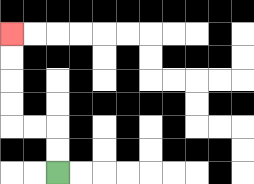{'start': '[2, 7]', 'end': '[0, 1]', 'path_directions': 'U,U,L,L,U,U,U,U', 'path_coordinates': '[[2, 7], [2, 6], [2, 5], [1, 5], [0, 5], [0, 4], [0, 3], [0, 2], [0, 1]]'}